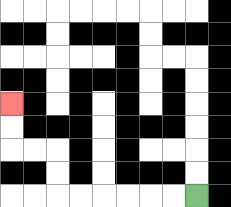{'start': '[8, 8]', 'end': '[0, 4]', 'path_directions': 'L,L,L,L,L,L,U,U,L,L,U,U', 'path_coordinates': '[[8, 8], [7, 8], [6, 8], [5, 8], [4, 8], [3, 8], [2, 8], [2, 7], [2, 6], [1, 6], [0, 6], [0, 5], [0, 4]]'}